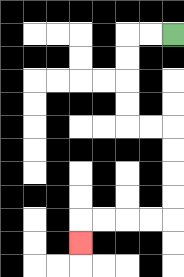{'start': '[7, 1]', 'end': '[3, 10]', 'path_directions': 'L,L,D,D,D,D,R,R,D,D,D,D,L,L,L,L,D', 'path_coordinates': '[[7, 1], [6, 1], [5, 1], [5, 2], [5, 3], [5, 4], [5, 5], [6, 5], [7, 5], [7, 6], [7, 7], [7, 8], [7, 9], [6, 9], [5, 9], [4, 9], [3, 9], [3, 10]]'}